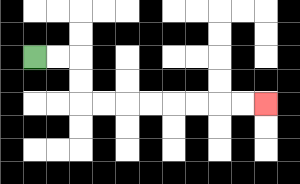{'start': '[1, 2]', 'end': '[11, 4]', 'path_directions': 'R,R,D,D,R,R,R,R,R,R,R,R', 'path_coordinates': '[[1, 2], [2, 2], [3, 2], [3, 3], [3, 4], [4, 4], [5, 4], [6, 4], [7, 4], [8, 4], [9, 4], [10, 4], [11, 4]]'}